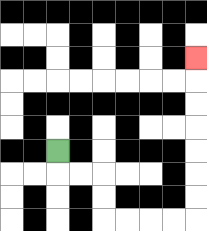{'start': '[2, 6]', 'end': '[8, 2]', 'path_directions': 'D,R,R,D,D,R,R,R,R,U,U,U,U,U,U,U', 'path_coordinates': '[[2, 6], [2, 7], [3, 7], [4, 7], [4, 8], [4, 9], [5, 9], [6, 9], [7, 9], [8, 9], [8, 8], [8, 7], [8, 6], [8, 5], [8, 4], [8, 3], [8, 2]]'}